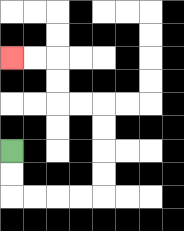{'start': '[0, 6]', 'end': '[0, 2]', 'path_directions': 'D,D,R,R,R,R,U,U,U,U,L,L,U,U,L,L', 'path_coordinates': '[[0, 6], [0, 7], [0, 8], [1, 8], [2, 8], [3, 8], [4, 8], [4, 7], [4, 6], [4, 5], [4, 4], [3, 4], [2, 4], [2, 3], [2, 2], [1, 2], [0, 2]]'}